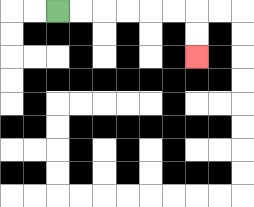{'start': '[2, 0]', 'end': '[8, 2]', 'path_directions': 'R,R,R,R,R,R,D,D', 'path_coordinates': '[[2, 0], [3, 0], [4, 0], [5, 0], [6, 0], [7, 0], [8, 0], [8, 1], [8, 2]]'}